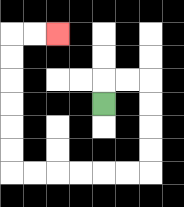{'start': '[4, 4]', 'end': '[2, 1]', 'path_directions': 'U,R,R,D,D,D,D,L,L,L,L,L,L,U,U,U,U,U,U,R,R', 'path_coordinates': '[[4, 4], [4, 3], [5, 3], [6, 3], [6, 4], [6, 5], [6, 6], [6, 7], [5, 7], [4, 7], [3, 7], [2, 7], [1, 7], [0, 7], [0, 6], [0, 5], [0, 4], [0, 3], [0, 2], [0, 1], [1, 1], [2, 1]]'}